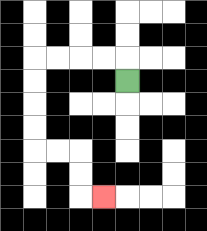{'start': '[5, 3]', 'end': '[4, 8]', 'path_directions': 'U,L,L,L,L,D,D,D,D,R,R,D,D,R', 'path_coordinates': '[[5, 3], [5, 2], [4, 2], [3, 2], [2, 2], [1, 2], [1, 3], [1, 4], [1, 5], [1, 6], [2, 6], [3, 6], [3, 7], [3, 8], [4, 8]]'}